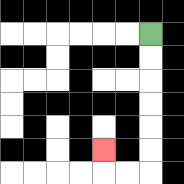{'start': '[6, 1]', 'end': '[4, 6]', 'path_directions': 'D,D,D,D,D,D,L,L,U', 'path_coordinates': '[[6, 1], [6, 2], [6, 3], [6, 4], [6, 5], [6, 6], [6, 7], [5, 7], [4, 7], [4, 6]]'}